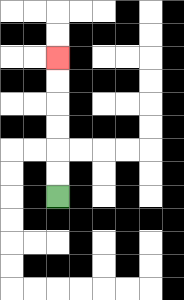{'start': '[2, 8]', 'end': '[2, 2]', 'path_directions': 'U,U,U,U,U,U', 'path_coordinates': '[[2, 8], [2, 7], [2, 6], [2, 5], [2, 4], [2, 3], [2, 2]]'}